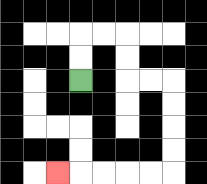{'start': '[3, 3]', 'end': '[2, 7]', 'path_directions': 'U,U,R,R,D,D,R,R,D,D,D,D,L,L,L,L,L', 'path_coordinates': '[[3, 3], [3, 2], [3, 1], [4, 1], [5, 1], [5, 2], [5, 3], [6, 3], [7, 3], [7, 4], [7, 5], [7, 6], [7, 7], [6, 7], [5, 7], [4, 7], [3, 7], [2, 7]]'}